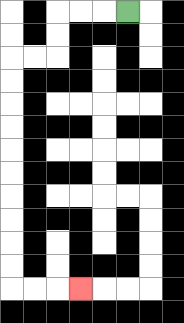{'start': '[5, 0]', 'end': '[3, 12]', 'path_directions': 'L,L,L,D,D,L,L,D,D,D,D,D,D,D,D,D,D,R,R,R', 'path_coordinates': '[[5, 0], [4, 0], [3, 0], [2, 0], [2, 1], [2, 2], [1, 2], [0, 2], [0, 3], [0, 4], [0, 5], [0, 6], [0, 7], [0, 8], [0, 9], [0, 10], [0, 11], [0, 12], [1, 12], [2, 12], [3, 12]]'}